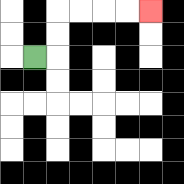{'start': '[1, 2]', 'end': '[6, 0]', 'path_directions': 'R,U,U,R,R,R,R', 'path_coordinates': '[[1, 2], [2, 2], [2, 1], [2, 0], [3, 0], [4, 0], [5, 0], [6, 0]]'}